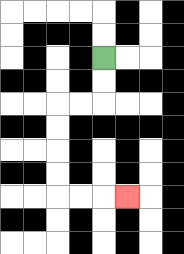{'start': '[4, 2]', 'end': '[5, 8]', 'path_directions': 'D,D,L,L,D,D,D,D,R,R,R', 'path_coordinates': '[[4, 2], [4, 3], [4, 4], [3, 4], [2, 4], [2, 5], [2, 6], [2, 7], [2, 8], [3, 8], [4, 8], [5, 8]]'}